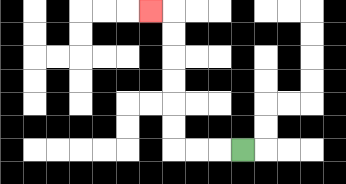{'start': '[10, 6]', 'end': '[6, 0]', 'path_directions': 'L,L,L,U,U,U,U,U,U,L', 'path_coordinates': '[[10, 6], [9, 6], [8, 6], [7, 6], [7, 5], [7, 4], [7, 3], [7, 2], [7, 1], [7, 0], [6, 0]]'}